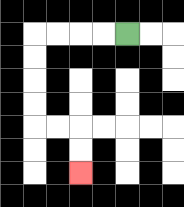{'start': '[5, 1]', 'end': '[3, 7]', 'path_directions': 'L,L,L,L,D,D,D,D,R,R,D,D', 'path_coordinates': '[[5, 1], [4, 1], [3, 1], [2, 1], [1, 1], [1, 2], [1, 3], [1, 4], [1, 5], [2, 5], [3, 5], [3, 6], [3, 7]]'}